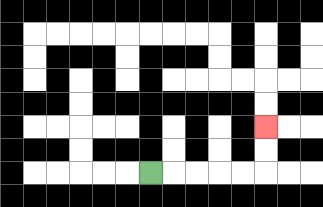{'start': '[6, 7]', 'end': '[11, 5]', 'path_directions': 'R,R,R,R,R,U,U', 'path_coordinates': '[[6, 7], [7, 7], [8, 7], [9, 7], [10, 7], [11, 7], [11, 6], [11, 5]]'}